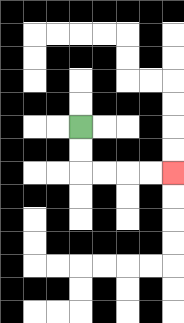{'start': '[3, 5]', 'end': '[7, 7]', 'path_directions': 'D,D,R,R,R,R', 'path_coordinates': '[[3, 5], [3, 6], [3, 7], [4, 7], [5, 7], [6, 7], [7, 7]]'}